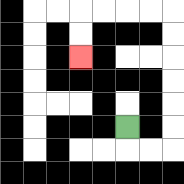{'start': '[5, 5]', 'end': '[3, 2]', 'path_directions': 'D,R,R,U,U,U,U,U,U,L,L,L,L,D,D', 'path_coordinates': '[[5, 5], [5, 6], [6, 6], [7, 6], [7, 5], [7, 4], [7, 3], [7, 2], [7, 1], [7, 0], [6, 0], [5, 0], [4, 0], [3, 0], [3, 1], [3, 2]]'}